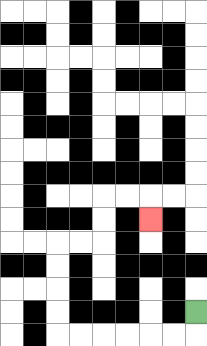{'start': '[8, 13]', 'end': '[6, 9]', 'path_directions': 'D,L,L,L,L,L,L,U,U,U,U,R,R,U,U,R,R,D', 'path_coordinates': '[[8, 13], [8, 14], [7, 14], [6, 14], [5, 14], [4, 14], [3, 14], [2, 14], [2, 13], [2, 12], [2, 11], [2, 10], [3, 10], [4, 10], [4, 9], [4, 8], [5, 8], [6, 8], [6, 9]]'}